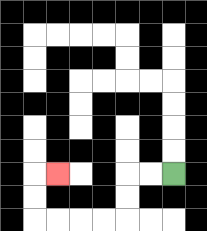{'start': '[7, 7]', 'end': '[2, 7]', 'path_directions': 'L,L,D,D,L,L,L,L,U,U,R', 'path_coordinates': '[[7, 7], [6, 7], [5, 7], [5, 8], [5, 9], [4, 9], [3, 9], [2, 9], [1, 9], [1, 8], [1, 7], [2, 7]]'}